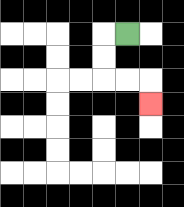{'start': '[5, 1]', 'end': '[6, 4]', 'path_directions': 'L,D,D,R,R,D', 'path_coordinates': '[[5, 1], [4, 1], [4, 2], [4, 3], [5, 3], [6, 3], [6, 4]]'}